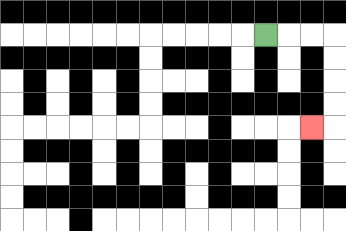{'start': '[11, 1]', 'end': '[13, 5]', 'path_directions': 'R,R,R,D,D,D,D,L', 'path_coordinates': '[[11, 1], [12, 1], [13, 1], [14, 1], [14, 2], [14, 3], [14, 4], [14, 5], [13, 5]]'}